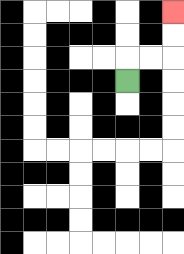{'start': '[5, 3]', 'end': '[7, 0]', 'path_directions': 'U,R,R,U,U', 'path_coordinates': '[[5, 3], [5, 2], [6, 2], [7, 2], [7, 1], [7, 0]]'}